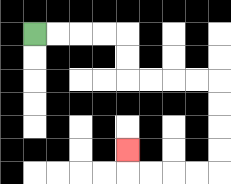{'start': '[1, 1]', 'end': '[5, 6]', 'path_directions': 'R,R,R,R,D,D,R,R,R,R,D,D,D,D,L,L,L,L,U', 'path_coordinates': '[[1, 1], [2, 1], [3, 1], [4, 1], [5, 1], [5, 2], [5, 3], [6, 3], [7, 3], [8, 3], [9, 3], [9, 4], [9, 5], [9, 6], [9, 7], [8, 7], [7, 7], [6, 7], [5, 7], [5, 6]]'}